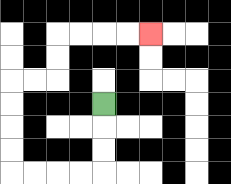{'start': '[4, 4]', 'end': '[6, 1]', 'path_directions': 'D,D,D,L,L,L,L,U,U,U,U,R,R,U,U,R,R,R,R', 'path_coordinates': '[[4, 4], [4, 5], [4, 6], [4, 7], [3, 7], [2, 7], [1, 7], [0, 7], [0, 6], [0, 5], [0, 4], [0, 3], [1, 3], [2, 3], [2, 2], [2, 1], [3, 1], [4, 1], [5, 1], [6, 1]]'}